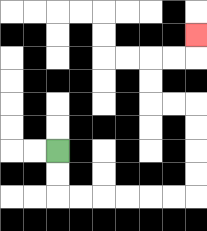{'start': '[2, 6]', 'end': '[8, 1]', 'path_directions': 'D,D,R,R,R,R,R,R,U,U,U,U,L,L,U,U,R,R,U', 'path_coordinates': '[[2, 6], [2, 7], [2, 8], [3, 8], [4, 8], [5, 8], [6, 8], [7, 8], [8, 8], [8, 7], [8, 6], [8, 5], [8, 4], [7, 4], [6, 4], [6, 3], [6, 2], [7, 2], [8, 2], [8, 1]]'}